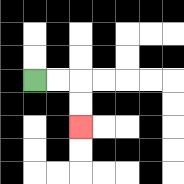{'start': '[1, 3]', 'end': '[3, 5]', 'path_directions': 'R,R,D,D', 'path_coordinates': '[[1, 3], [2, 3], [3, 3], [3, 4], [3, 5]]'}